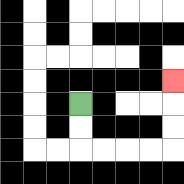{'start': '[3, 4]', 'end': '[7, 3]', 'path_directions': 'D,D,R,R,R,R,U,U,U', 'path_coordinates': '[[3, 4], [3, 5], [3, 6], [4, 6], [5, 6], [6, 6], [7, 6], [7, 5], [7, 4], [7, 3]]'}